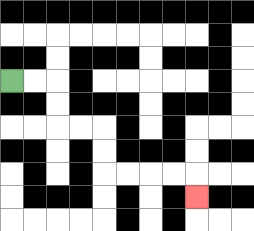{'start': '[0, 3]', 'end': '[8, 8]', 'path_directions': 'R,R,D,D,R,R,D,D,R,R,R,R,D', 'path_coordinates': '[[0, 3], [1, 3], [2, 3], [2, 4], [2, 5], [3, 5], [4, 5], [4, 6], [4, 7], [5, 7], [6, 7], [7, 7], [8, 7], [8, 8]]'}